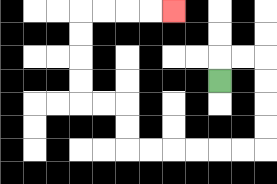{'start': '[9, 3]', 'end': '[7, 0]', 'path_directions': 'U,R,R,D,D,D,D,L,L,L,L,L,L,U,U,L,L,U,U,U,U,R,R,R,R', 'path_coordinates': '[[9, 3], [9, 2], [10, 2], [11, 2], [11, 3], [11, 4], [11, 5], [11, 6], [10, 6], [9, 6], [8, 6], [7, 6], [6, 6], [5, 6], [5, 5], [5, 4], [4, 4], [3, 4], [3, 3], [3, 2], [3, 1], [3, 0], [4, 0], [5, 0], [6, 0], [7, 0]]'}